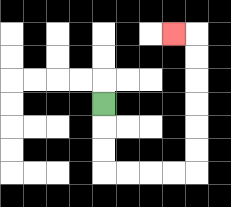{'start': '[4, 4]', 'end': '[7, 1]', 'path_directions': 'D,D,D,R,R,R,R,U,U,U,U,U,U,L', 'path_coordinates': '[[4, 4], [4, 5], [4, 6], [4, 7], [5, 7], [6, 7], [7, 7], [8, 7], [8, 6], [8, 5], [8, 4], [8, 3], [8, 2], [8, 1], [7, 1]]'}